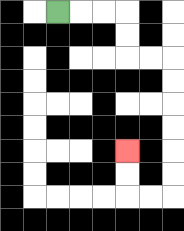{'start': '[2, 0]', 'end': '[5, 6]', 'path_directions': 'R,R,R,D,D,R,R,D,D,D,D,D,D,L,L,U,U', 'path_coordinates': '[[2, 0], [3, 0], [4, 0], [5, 0], [5, 1], [5, 2], [6, 2], [7, 2], [7, 3], [7, 4], [7, 5], [7, 6], [7, 7], [7, 8], [6, 8], [5, 8], [5, 7], [5, 6]]'}